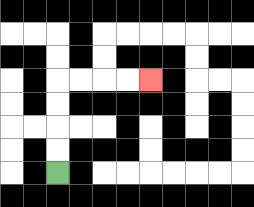{'start': '[2, 7]', 'end': '[6, 3]', 'path_directions': 'U,U,U,U,R,R,R,R', 'path_coordinates': '[[2, 7], [2, 6], [2, 5], [2, 4], [2, 3], [3, 3], [4, 3], [5, 3], [6, 3]]'}